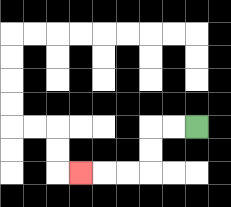{'start': '[8, 5]', 'end': '[3, 7]', 'path_directions': 'L,L,D,D,L,L,L', 'path_coordinates': '[[8, 5], [7, 5], [6, 5], [6, 6], [6, 7], [5, 7], [4, 7], [3, 7]]'}